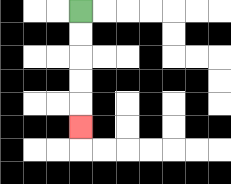{'start': '[3, 0]', 'end': '[3, 5]', 'path_directions': 'D,D,D,D,D', 'path_coordinates': '[[3, 0], [3, 1], [3, 2], [3, 3], [3, 4], [3, 5]]'}